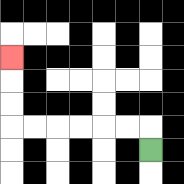{'start': '[6, 6]', 'end': '[0, 2]', 'path_directions': 'U,L,L,L,L,L,L,U,U,U', 'path_coordinates': '[[6, 6], [6, 5], [5, 5], [4, 5], [3, 5], [2, 5], [1, 5], [0, 5], [0, 4], [0, 3], [0, 2]]'}